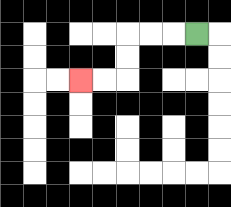{'start': '[8, 1]', 'end': '[3, 3]', 'path_directions': 'L,L,L,D,D,L,L', 'path_coordinates': '[[8, 1], [7, 1], [6, 1], [5, 1], [5, 2], [5, 3], [4, 3], [3, 3]]'}